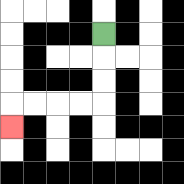{'start': '[4, 1]', 'end': '[0, 5]', 'path_directions': 'D,D,D,L,L,L,L,D', 'path_coordinates': '[[4, 1], [4, 2], [4, 3], [4, 4], [3, 4], [2, 4], [1, 4], [0, 4], [0, 5]]'}